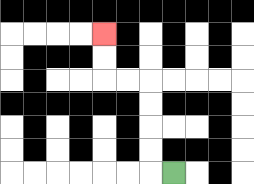{'start': '[7, 7]', 'end': '[4, 1]', 'path_directions': 'L,U,U,U,U,L,L,U,U', 'path_coordinates': '[[7, 7], [6, 7], [6, 6], [6, 5], [6, 4], [6, 3], [5, 3], [4, 3], [4, 2], [4, 1]]'}